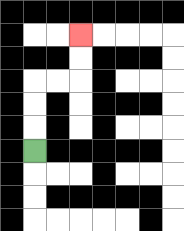{'start': '[1, 6]', 'end': '[3, 1]', 'path_directions': 'U,U,U,R,R,U,U', 'path_coordinates': '[[1, 6], [1, 5], [1, 4], [1, 3], [2, 3], [3, 3], [3, 2], [3, 1]]'}